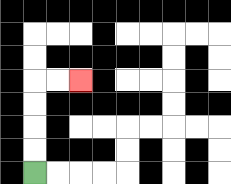{'start': '[1, 7]', 'end': '[3, 3]', 'path_directions': 'U,U,U,U,R,R', 'path_coordinates': '[[1, 7], [1, 6], [1, 5], [1, 4], [1, 3], [2, 3], [3, 3]]'}